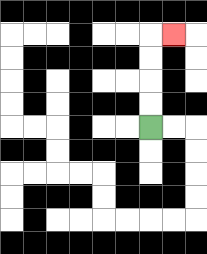{'start': '[6, 5]', 'end': '[7, 1]', 'path_directions': 'U,U,U,U,R', 'path_coordinates': '[[6, 5], [6, 4], [6, 3], [6, 2], [6, 1], [7, 1]]'}